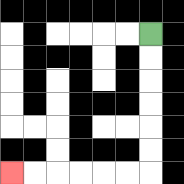{'start': '[6, 1]', 'end': '[0, 7]', 'path_directions': 'D,D,D,D,D,D,L,L,L,L,L,L', 'path_coordinates': '[[6, 1], [6, 2], [6, 3], [6, 4], [6, 5], [6, 6], [6, 7], [5, 7], [4, 7], [3, 7], [2, 7], [1, 7], [0, 7]]'}